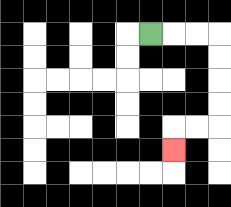{'start': '[6, 1]', 'end': '[7, 6]', 'path_directions': 'R,R,R,D,D,D,D,L,L,D', 'path_coordinates': '[[6, 1], [7, 1], [8, 1], [9, 1], [9, 2], [9, 3], [9, 4], [9, 5], [8, 5], [7, 5], [7, 6]]'}